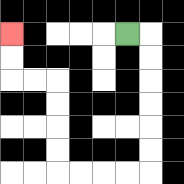{'start': '[5, 1]', 'end': '[0, 1]', 'path_directions': 'R,D,D,D,D,D,D,L,L,L,L,U,U,U,U,L,L,U,U', 'path_coordinates': '[[5, 1], [6, 1], [6, 2], [6, 3], [6, 4], [6, 5], [6, 6], [6, 7], [5, 7], [4, 7], [3, 7], [2, 7], [2, 6], [2, 5], [2, 4], [2, 3], [1, 3], [0, 3], [0, 2], [0, 1]]'}